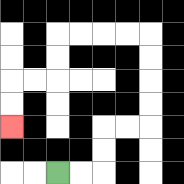{'start': '[2, 7]', 'end': '[0, 5]', 'path_directions': 'R,R,U,U,R,R,U,U,U,U,L,L,L,L,D,D,L,L,D,D', 'path_coordinates': '[[2, 7], [3, 7], [4, 7], [4, 6], [4, 5], [5, 5], [6, 5], [6, 4], [6, 3], [6, 2], [6, 1], [5, 1], [4, 1], [3, 1], [2, 1], [2, 2], [2, 3], [1, 3], [0, 3], [0, 4], [0, 5]]'}